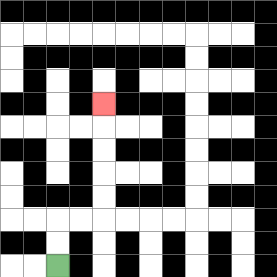{'start': '[2, 11]', 'end': '[4, 4]', 'path_directions': 'U,U,R,R,U,U,U,U,U', 'path_coordinates': '[[2, 11], [2, 10], [2, 9], [3, 9], [4, 9], [4, 8], [4, 7], [4, 6], [4, 5], [4, 4]]'}